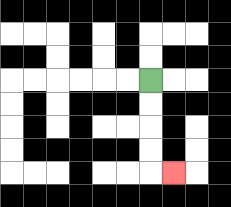{'start': '[6, 3]', 'end': '[7, 7]', 'path_directions': 'D,D,D,D,R', 'path_coordinates': '[[6, 3], [6, 4], [6, 5], [6, 6], [6, 7], [7, 7]]'}